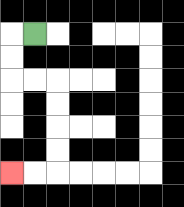{'start': '[1, 1]', 'end': '[0, 7]', 'path_directions': 'L,D,D,R,R,D,D,D,D,L,L', 'path_coordinates': '[[1, 1], [0, 1], [0, 2], [0, 3], [1, 3], [2, 3], [2, 4], [2, 5], [2, 6], [2, 7], [1, 7], [0, 7]]'}